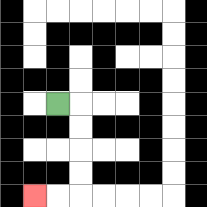{'start': '[2, 4]', 'end': '[1, 8]', 'path_directions': 'R,D,D,D,D,L,L', 'path_coordinates': '[[2, 4], [3, 4], [3, 5], [3, 6], [3, 7], [3, 8], [2, 8], [1, 8]]'}